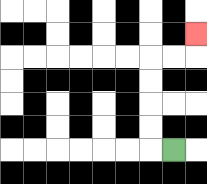{'start': '[7, 6]', 'end': '[8, 1]', 'path_directions': 'L,U,U,U,U,R,R,U', 'path_coordinates': '[[7, 6], [6, 6], [6, 5], [6, 4], [6, 3], [6, 2], [7, 2], [8, 2], [8, 1]]'}